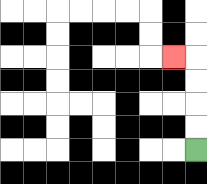{'start': '[8, 6]', 'end': '[7, 2]', 'path_directions': 'U,U,U,U,L', 'path_coordinates': '[[8, 6], [8, 5], [8, 4], [8, 3], [8, 2], [7, 2]]'}